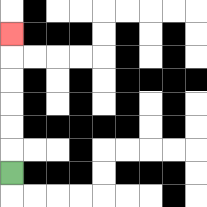{'start': '[0, 7]', 'end': '[0, 1]', 'path_directions': 'U,U,U,U,U,U', 'path_coordinates': '[[0, 7], [0, 6], [0, 5], [0, 4], [0, 3], [0, 2], [0, 1]]'}